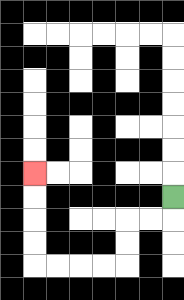{'start': '[7, 8]', 'end': '[1, 7]', 'path_directions': 'D,L,L,D,D,L,L,L,L,U,U,U,U', 'path_coordinates': '[[7, 8], [7, 9], [6, 9], [5, 9], [5, 10], [5, 11], [4, 11], [3, 11], [2, 11], [1, 11], [1, 10], [1, 9], [1, 8], [1, 7]]'}